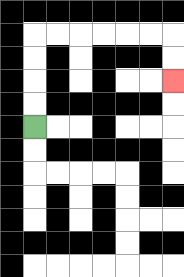{'start': '[1, 5]', 'end': '[7, 3]', 'path_directions': 'U,U,U,U,R,R,R,R,R,R,D,D', 'path_coordinates': '[[1, 5], [1, 4], [1, 3], [1, 2], [1, 1], [2, 1], [3, 1], [4, 1], [5, 1], [6, 1], [7, 1], [7, 2], [7, 3]]'}